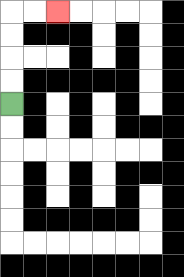{'start': '[0, 4]', 'end': '[2, 0]', 'path_directions': 'U,U,U,U,R,R', 'path_coordinates': '[[0, 4], [0, 3], [0, 2], [0, 1], [0, 0], [1, 0], [2, 0]]'}